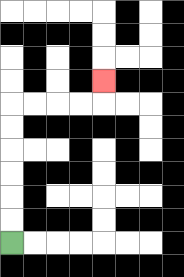{'start': '[0, 10]', 'end': '[4, 3]', 'path_directions': 'U,U,U,U,U,U,R,R,R,R,U', 'path_coordinates': '[[0, 10], [0, 9], [0, 8], [0, 7], [0, 6], [0, 5], [0, 4], [1, 4], [2, 4], [3, 4], [4, 4], [4, 3]]'}